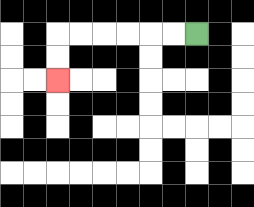{'start': '[8, 1]', 'end': '[2, 3]', 'path_directions': 'L,L,L,L,L,L,D,D', 'path_coordinates': '[[8, 1], [7, 1], [6, 1], [5, 1], [4, 1], [3, 1], [2, 1], [2, 2], [2, 3]]'}